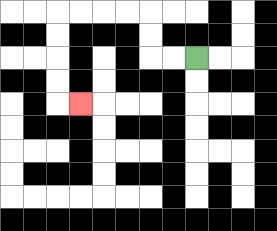{'start': '[8, 2]', 'end': '[3, 4]', 'path_directions': 'L,L,U,U,L,L,L,L,D,D,D,D,R', 'path_coordinates': '[[8, 2], [7, 2], [6, 2], [6, 1], [6, 0], [5, 0], [4, 0], [3, 0], [2, 0], [2, 1], [2, 2], [2, 3], [2, 4], [3, 4]]'}